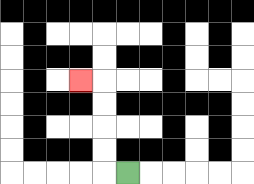{'start': '[5, 7]', 'end': '[3, 3]', 'path_directions': 'L,U,U,U,U,L', 'path_coordinates': '[[5, 7], [4, 7], [4, 6], [4, 5], [4, 4], [4, 3], [3, 3]]'}